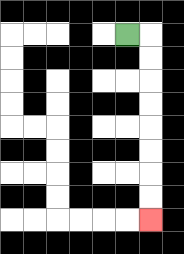{'start': '[5, 1]', 'end': '[6, 9]', 'path_directions': 'R,D,D,D,D,D,D,D,D', 'path_coordinates': '[[5, 1], [6, 1], [6, 2], [6, 3], [6, 4], [6, 5], [6, 6], [6, 7], [6, 8], [6, 9]]'}